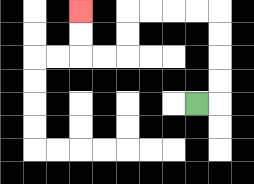{'start': '[8, 4]', 'end': '[3, 0]', 'path_directions': 'R,U,U,U,U,L,L,L,L,D,D,L,L,U,U', 'path_coordinates': '[[8, 4], [9, 4], [9, 3], [9, 2], [9, 1], [9, 0], [8, 0], [7, 0], [6, 0], [5, 0], [5, 1], [5, 2], [4, 2], [3, 2], [3, 1], [3, 0]]'}